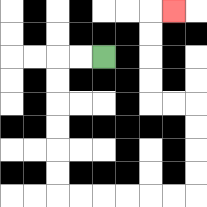{'start': '[4, 2]', 'end': '[7, 0]', 'path_directions': 'L,L,D,D,D,D,D,D,R,R,R,R,R,R,U,U,U,U,L,L,U,U,U,U,R', 'path_coordinates': '[[4, 2], [3, 2], [2, 2], [2, 3], [2, 4], [2, 5], [2, 6], [2, 7], [2, 8], [3, 8], [4, 8], [5, 8], [6, 8], [7, 8], [8, 8], [8, 7], [8, 6], [8, 5], [8, 4], [7, 4], [6, 4], [6, 3], [6, 2], [6, 1], [6, 0], [7, 0]]'}